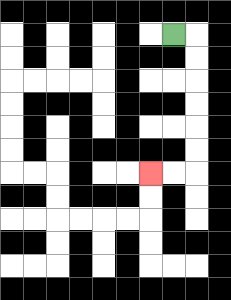{'start': '[7, 1]', 'end': '[6, 7]', 'path_directions': 'R,D,D,D,D,D,D,L,L', 'path_coordinates': '[[7, 1], [8, 1], [8, 2], [8, 3], [8, 4], [8, 5], [8, 6], [8, 7], [7, 7], [6, 7]]'}